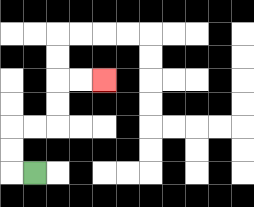{'start': '[1, 7]', 'end': '[4, 3]', 'path_directions': 'L,U,U,R,R,U,U,R,R', 'path_coordinates': '[[1, 7], [0, 7], [0, 6], [0, 5], [1, 5], [2, 5], [2, 4], [2, 3], [3, 3], [4, 3]]'}